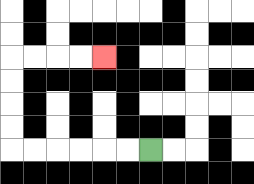{'start': '[6, 6]', 'end': '[4, 2]', 'path_directions': 'L,L,L,L,L,L,U,U,U,U,R,R,R,R', 'path_coordinates': '[[6, 6], [5, 6], [4, 6], [3, 6], [2, 6], [1, 6], [0, 6], [0, 5], [0, 4], [0, 3], [0, 2], [1, 2], [2, 2], [3, 2], [4, 2]]'}